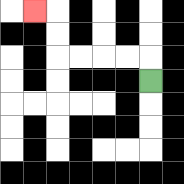{'start': '[6, 3]', 'end': '[1, 0]', 'path_directions': 'U,L,L,L,L,U,U,L', 'path_coordinates': '[[6, 3], [6, 2], [5, 2], [4, 2], [3, 2], [2, 2], [2, 1], [2, 0], [1, 0]]'}